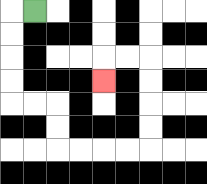{'start': '[1, 0]', 'end': '[4, 3]', 'path_directions': 'L,D,D,D,D,R,R,D,D,R,R,R,R,U,U,U,U,L,L,D', 'path_coordinates': '[[1, 0], [0, 0], [0, 1], [0, 2], [0, 3], [0, 4], [1, 4], [2, 4], [2, 5], [2, 6], [3, 6], [4, 6], [5, 6], [6, 6], [6, 5], [6, 4], [6, 3], [6, 2], [5, 2], [4, 2], [4, 3]]'}